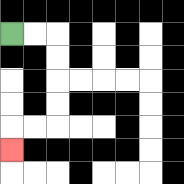{'start': '[0, 1]', 'end': '[0, 6]', 'path_directions': 'R,R,D,D,D,D,L,L,D', 'path_coordinates': '[[0, 1], [1, 1], [2, 1], [2, 2], [2, 3], [2, 4], [2, 5], [1, 5], [0, 5], [0, 6]]'}